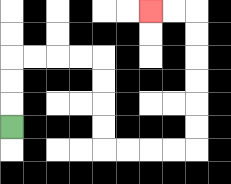{'start': '[0, 5]', 'end': '[6, 0]', 'path_directions': 'U,U,U,R,R,R,R,D,D,D,D,R,R,R,R,U,U,U,U,U,U,L,L', 'path_coordinates': '[[0, 5], [0, 4], [0, 3], [0, 2], [1, 2], [2, 2], [3, 2], [4, 2], [4, 3], [4, 4], [4, 5], [4, 6], [5, 6], [6, 6], [7, 6], [8, 6], [8, 5], [8, 4], [8, 3], [8, 2], [8, 1], [8, 0], [7, 0], [6, 0]]'}